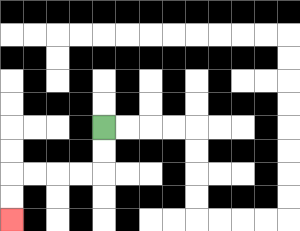{'start': '[4, 5]', 'end': '[0, 9]', 'path_directions': 'D,D,L,L,L,L,D,D', 'path_coordinates': '[[4, 5], [4, 6], [4, 7], [3, 7], [2, 7], [1, 7], [0, 7], [0, 8], [0, 9]]'}